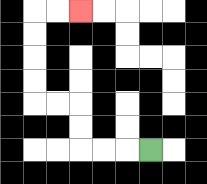{'start': '[6, 6]', 'end': '[3, 0]', 'path_directions': 'L,L,L,U,U,L,L,U,U,U,U,R,R', 'path_coordinates': '[[6, 6], [5, 6], [4, 6], [3, 6], [3, 5], [3, 4], [2, 4], [1, 4], [1, 3], [1, 2], [1, 1], [1, 0], [2, 0], [3, 0]]'}